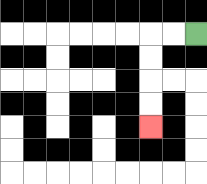{'start': '[8, 1]', 'end': '[6, 5]', 'path_directions': 'L,L,D,D,D,D', 'path_coordinates': '[[8, 1], [7, 1], [6, 1], [6, 2], [6, 3], [6, 4], [6, 5]]'}